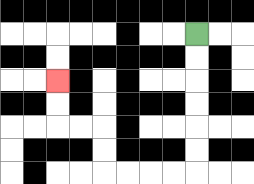{'start': '[8, 1]', 'end': '[2, 3]', 'path_directions': 'D,D,D,D,D,D,L,L,L,L,U,U,L,L,U,U', 'path_coordinates': '[[8, 1], [8, 2], [8, 3], [8, 4], [8, 5], [8, 6], [8, 7], [7, 7], [6, 7], [5, 7], [4, 7], [4, 6], [4, 5], [3, 5], [2, 5], [2, 4], [2, 3]]'}